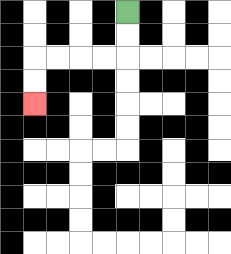{'start': '[5, 0]', 'end': '[1, 4]', 'path_directions': 'D,D,L,L,L,L,D,D', 'path_coordinates': '[[5, 0], [5, 1], [5, 2], [4, 2], [3, 2], [2, 2], [1, 2], [1, 3], [1, 4]]'}